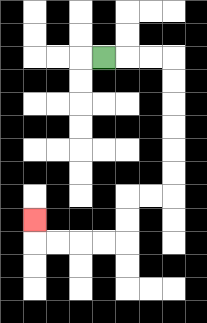{'start': '[4, 2]', 'end': '[1, 9]', 'path_directions': 'R,R,R,D,D,D,D,D,D,L,L,D,D,L,L,L,L,U', 'path_coordinates': '[[4, 2], [5, 2], [6, 2], [7, 2], [7, 3], [7, 4], [7, 5], [7, 6], [7, 7], [7, 8], [6, 8], [5, 8], [5, 9], [5, 10], [4, 10], [3, 10], [2, 10], [1, 10], [1, 9]]'}